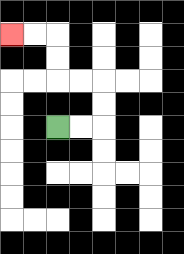{'start': '[2, 5]', 'end': '[0, 1]', 'path_directions': 'R,R,U,U,L,L,U,U,L,L', 'path_coordinates': '[[2, 5], [3, 5], [4, 5], [4, 4], [4, 3], [3, 3], [2, 3], [2, 2], [2, 1], [1, 1], [0, 1]]'}